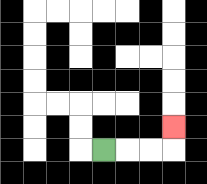{'start': '[4, 6]', 'end': '[7, 5]', 'path_directions': 'R,R,R,U', 'path_coordinates': '[[4, 6], [5, 6], [6, 6], [7, 6], [7, 5]]'}